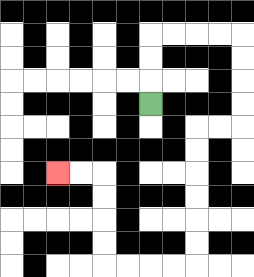{'start': '[6, 4]', 'end': '[2, 7]', 'path_directions': 'U,U,U,R,R,R,R,D,D,D,D,L,L,D,D,D,D,D,D,L,L,L,L,U,U,U,U,L,L', 'path_coordinates': '[[6, 4], [6, 3], [6, 2], [6, 1], [7, 1], [8, 1], [9, 1], [10, 1], [10, 2], [10, 3], [10, 4], [10, 5], [9, 5], [8, 5], [8, 6], [8, 7], [8, 8], [8, 9], [8, 10], [8, 11], [7, 11], [6, 11], [5, 11], [4, 11], [4, 10], [4, 9], [4, 8], [4, 7], [3, 7], [2, 7]]'}